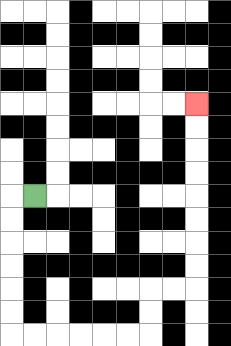{'start': '[1, 8]', 'end': '[8, 4]', 'path_directions': 'L,D,D,D,D,D,D,R,R,R,R,R,R,U,U,R,R,U,U,U,U,U,U,U,U', 'path_coordinates': '[[1, 8], [0, 8], [0, 9], [0, 10], [0, 11], [0, 12], [0, 13], [0, 14], [1, 14], [2, 14], [3, 14], [4, 14], [5, 14], [6, 14], [6, 13], [6, 12], [7, 12], [8, 12], [8, 11], [8, 10], [8, 9], [8, 8], [8, 7], [8, 6], [8, 5], [8, 4]]'}